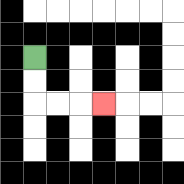{'start': '[1, 2]', 'end': '[4, 4]', 'path_directions': 'D,D,R,R,R', 'path_coordinates': '[[1, 2], [1, 3], [1, 4], [2, 4], [3, 4], [4, 4]]'}